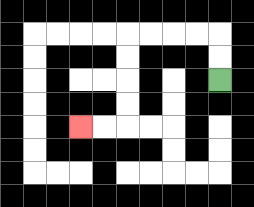{'start': '[9, 3]', 'end': '[3, 5]', 'path_directions': 'U,U,L,L,L,L,D,D,D,D,L,L', 'path_coordinates': '[[9, 3], [9, 2], [9, 1], [8, 1], [7, 1], [6, 1], [5, 1], [5, 2], [5, 3], [5, 4], [5, 5], [4, 5], [3, 5]]'}